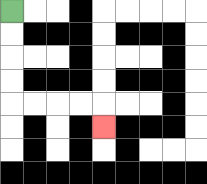{'start': '[0, 0]', 'end': '[4, 5]', 'path_directions': 'D,D,D,D,R,R,R,R,D', 'path_coordinates': '[[0, 0], [0, 1], [0, 2], [0, 3], [0, 4], [1, 4], [2, 4], [3, 4], [4, 4], [4, 5]]'}